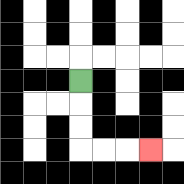{'start': '[3, 3]', 'end': '[6, 6]', 'path_directions': 'D,D,D,R,R,R', 'path_coordinates': '[[3, 3], [3, 4], [3, 5], [3, 6], [4, 6], [5, 6], [6, 6]]'}